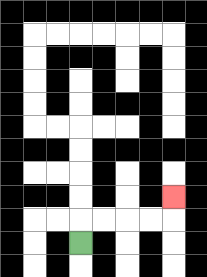{'start': '[3, 10]', 'end': '[7, 8]', 'path_directions': 'U,R,R,R,R,U', 'path_coordinates': '[[3, 10], [3, 9], [4, 9], [5, 9], [6, 9], [7, 9], [7, 8]]'}